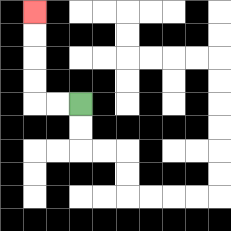{'start': '[3, 4]', 'end': '[1, 0]', 'path_directions': 'L,L,U,U,U,U', 'path_coordinates': '[[3, 4], [2, 4], [1, 4], [1, 3], [1, 2], [1, 1], [1, 0]]'}